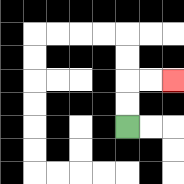{'start': '[5, 5]', 'end': '[7, 3]', 'path_directions': 'U,U,R,R', 'path_coordinates': '[[5, 5], [5, 4], [5, 3], [6, 3], [7, 3]]'}